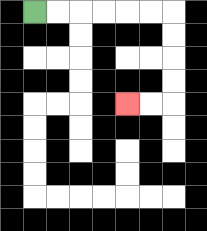{'start': '[1, 0]', 'end': '[5, 4]', 'path_directions': 'R,R,R,R,R,R,D,D,D,D,L,L', 'path_coordinates': '[[1, 0], [2, 0], [3, 0], [4, 0], [5, 0], [6, 0], [7, 0], [7, 1], [7, 2], [7, 3], [7, 4], [6, 4], [5, 4]]'}